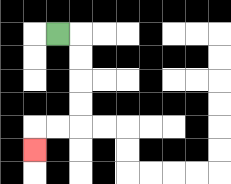{'start': '[2, 1]', 'end': '[1, 6]', 'path_directions': 'R,D,D,D,D,L,L,D', 'path_coordinates': '[[2, 1], [3, 1], [3, 2], [3, 3], [3, 4], [3, 5], [2, 5], [1, 5], [1, 6]]'}